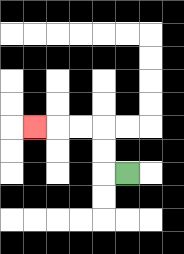{'start': '[5, 7]', 'end': '[1, 5]', 'path_directions': 'L,U,U,L,L,L', 'path_coordinates': '[[5, 7], [4, 7], [4, 6], [4, 5], [3, 5], [2, 5], [1, 5]]'}